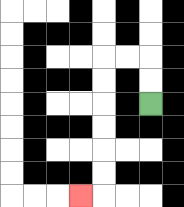{'start': '[6, 4]', 'end': '[3, 8]', 'path_directions': 'U,U,L,L,D,D,D,D,D,D,L', 'path_coordinates': '[[6, 4], [6, 3], [6, 2], [5, 2], [4, 2], [4, 3], [4, 4], [4, 5], [4, 6], [4, 7], [4, 8], [3, 8]]'}